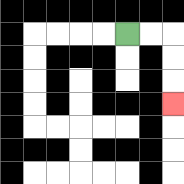{'start': '[5, 1]', 'end': '[7, 4]', 'path_directions': 'R,R,D,D,D', 'path_coordinates': '[[5, 1], [6, 1], [7, 1], [7, 2], [7, 3], [7, 4]]'}